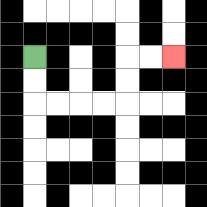{'start': '[1, 2]', 'end': '[7, 2]', 'path_directions': 'D,D,R,R,R,R,U,U,R,R', 'path_coordinates': '[[1, 2], [1, 3], [1, 4], [2, 4], [3, 4], [4, 4], [5, 4], [5, 3], [5, 2], [6, 2], [7, 2]]'}